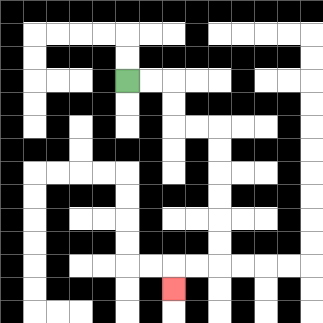{'start': '[5, 3]', 'end': '[7, 12]', 'path_directions': 'R,R,D,D,R,R,D,D,D,D,D,D,L,L,D', 'path_coordinates': '[[5, 3], [6, 3], [7, 3], [7, 4], [7, 5], [8, 5], [9, 5], [9, 6], [9, 7], [9, 8], [9, 9], [9, 10], [9, 11], [8, 11], [7, 11], [7, 12]]'}